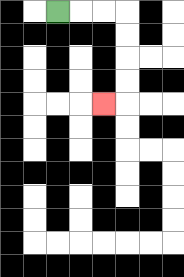{'start': '[2, 0]', 'end': '[4, 4]', 'path_directions': 'R,R,R,D,D,D,D,L', 'path_coordinates': '[[2, 0], [3, 0], [4, 0], [5, 0], [5, 1], [5, 2], [5, 3], [5, 4], [4, 4]]'}